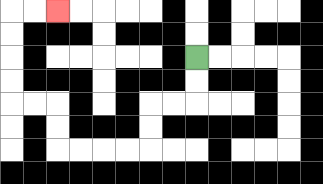{'start': '[8, 2]', 'end': '[2, 0]', 'path_directions': 'D,D,L,L,D,D,L,L,L,L,U,U,L,L,U,U,U,U,R,R', 'path_coordinates': '[[8, 2], [8, 3], [8, 4], [7, 4], [6, 4], [6, 5], [6, 6], [5, 6], [4, 6], [3, 6], [2, 6], [2, 5], [2, 4], [1, 4], [0, 4], [0, 3], [0, 2], [0, 1], [0, 0], [1, 0], [2, 0]]'}